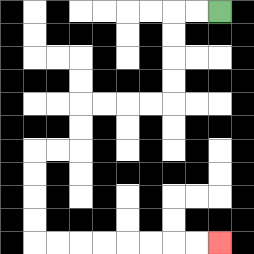{'start': '[9, 0]', 'end': '[9, 10]', 'path_directions': 'L,L,D,D,D,D,L,L,L,L,D,D,L,L,D,D,D,D,R,R,R,R,R,R,R,R', 'path_coordinates': '[[9, 0], [8, 0], [7, 0], [7, 1], [7, 2], [7, 3], [7, 4], [6, 4], [5, 4], [4, 4], [3, 4], [3, 5], [3, 6], [2, 6], [1, 6], [1, 7], [1, 8], [1, 9], [1, 10], [2, 10], [3, 10], [4, 10], [5, 10], [6, 10], [7, 10], [8, 10], [9, 10]]'}